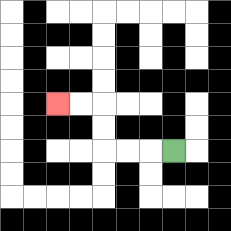{'start': '[7, 6]', 'end': '[2, 4]', 'path_directions': 'L,L,L,U,U,L,L', 'path_coordinates': '[[7, 6], [6, 6], [5, 6], [4, 6], [4, 5], [4, 4], [3, 4], [2, 4]]'}